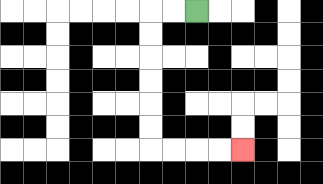{'start': '[8, 0]', 'end': '[10, 6]', 'path_directions': 'L,L,D,D,D,D,D,D,R,R,R,R', 'path_coordinates': '[[8, 0], [7, 0], [6, 0], [6, 1], [6, 2], [6, 3], [6, 4], [6, 5], [6, 6], [7, 6], [8, 6], [9, 6], [10, 6]]'}